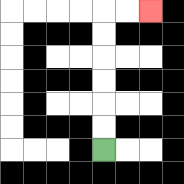{'start': '[4, 6]', 'end': '[6, 0]', 'path_directions': 'U,U,U,U,U,U,R,R', 'path_coordinates': '[[4, 6], [4, 5], [4, 4], [4, 3], [4, 2], [4, 1], [4, 0], [5, 0], [6, 0]]'}